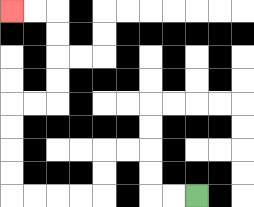{'start': '[8, 8]', 'end': '[0, 0]', 'path_directions': 'L,L,U,U,L,L,D,D,L,L,L,L,U,U,U,U,R,R,U,U,U,U,L,L', 'path_coordinates': '[[8, 8], [7, 8], [6, 8], [6, 7], [6, 6], [5, 6], [4, 6], [4, 7], [4, 8], [3, 8], [2, 8], [1, 8], [0, 8], [0, 7], [0, 6], [0, 5], [0, 4], [1, 4], [2, 4], [2, 3], [2, 2], [2, 1], [2, 0], [1, 0], [0, 0]]'}